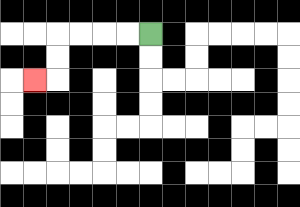{'start': '[6, 1]', 'end': '[1, 3]', 'path_directions': 'L,L,L,L,D,D,L', 'path_coordinates': '[[6, 1], [5, 1], [4, 1], [3, 1], [2, 1], [2, 2], [2, 3], [1, 3]]'}